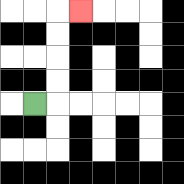{'start': '[1, 4]', 'end': '[3, 0]', 'path_directions': 'R,U,U,U,U,R', 'path_coordinates': '[[1, 4], [2, 4], [2, 3], [2, 2], [2, 1], [2, 0], [3, 0]]'}